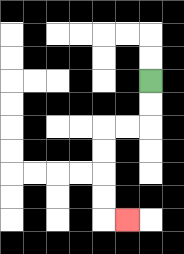{'start': '[6, 3]', 'end': '[5, 9]', 'path_directions': 'D,D,L,L,D,D,D,D,R', 'path_coordinates': '[[6, 3], [6, 4], [6, 5], [5, 5], [4, 5], [4, 6], [4, 7], [4, 8], [4, 9], [5, 9]]'}